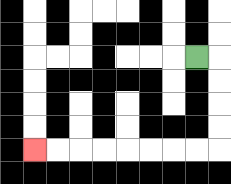{'start': '[8, 2]', 'end': '[1, 6]', 'path_directions': 'R,D,D,D,D,L,L,L,L,L,L,L,L', 'path_coordinates': '[[8, 2], [9, 2], [9, 3], [9, 4], [9, 5], [9, 6], [8, 6], [7, 6], [6, 6], [5, 6], [4, 6], [3, 6], [2, 6], [1, 6]]'}